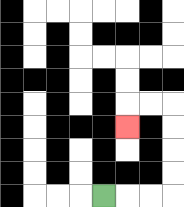{'start': '[4, 8]', 'end': '[5, 5]', 'path_directions': 'R,R,R,U,U,U,U,L,L,D', 'path_coordinates': '[[4, 8], [5, 8], [6, 8], [7, 8], [7, 7], [7, 6], [7, 5], [7, 4], [6, 4], [5, 4], [5, 5]]'}